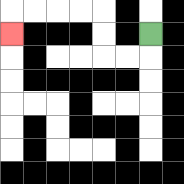{'start': '[6, 1]', 'end': '[0, 1]', 'path_directions': 'D,L,L,U,U,L,L,L,L,D', 'path_coordinates': '[[6, 1], [6, 2], [5, 2], [4, 2], [4, 1], [4, 0], [3, 0], [2, 0], [1, 0], [0, 0], [0, 1]]'}